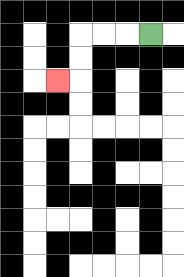{'start': '[6, 1]', 'end': '[2, 3]', 'path_directions': 'L,L,L,D,D,L', 'path_coordinates': '[[6, 1], [5, 1], [4, 1], [3, 1], [3, 2], [3, 3], [2, 3]]'}